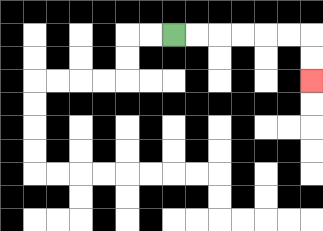{'start': '[7, 1]', 'end': '[13, 3]', 'path_directions': 'R,R,R,R,R,R,D,D', 'path_coordinates': '[[7, 1], [8, 1], [9, 1], [10, 1], [11, 1], [12, 1], [13, 1], [13, 2], [13, 3]]'}